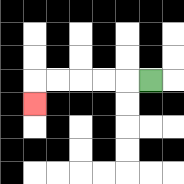{'start': '[6, 3]', 'end': '[1, 4]', 'path_directions': 'L,L,L,L,L,D', 'path_coordinates': '[[6, 3], [5, 3], [4, 3], [3, 3], [2, 3], [1, 3], [1, 4]]'}